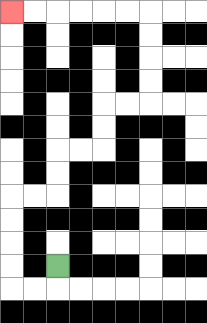{'start': '[2, 11]', 'end': '[0, 0]', 'path_directions': 'D,L,L,U,U,U,U,R,R,U,U,R,R,U,U,R,R,U,U,U,U,L,L,L,L,L,L', 'path_coordinates': '[[2, 11], [2, 12], [1, 12], [0, 12], [0, 11], [0, 10], [0, 9], [0, 8], [1, 8], [2, 8], [2, 7], [2, 6], [3, 6], [4, 6], [4, 5], [4, 4], [5, 4], [6, 4], [6, 3], [6, 2], [6, 1], [6, 0], [5, 0], [4, 0], [3, 0], [2, 0], [1, 0], [0, 0]]'}